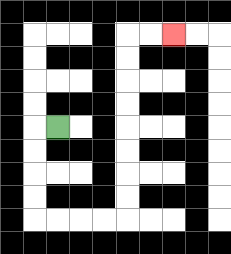{'start': '[2, 5]', 'end': '[7, 1]', 'path_directions': 'L,D,D,D,D,R,R,R,R,U,U,U,U,U,U,U,U,R,R', 'path_coordinates': '[[2, 5], [1, 5], [1, 6], [1, 7], [1, 8], [1, 9], [2, 9], [3, 9], [4, 9], [5, 9], [5, 8], [5, 7], [5, 6], [5, 5], [5, 4], [5, 3], [5, 2], [5, 1], [6, 1], [7, 1]]'}